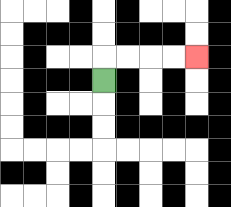{'start': '[4, 3]', 'end': '[8, 2]', 'path_directions': 'U,R,R,R,R', 'path_coordinates': '[[4, 3], [4, 2], [5, 2], [6, 2], [7, 2], [8, 2]]'}